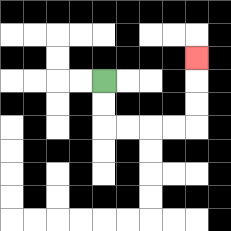{'start': '[4, 3]', 'end': '[8, 2]', 'path_directions': 'D,D,R,R,R,R,U,U,U', 'path_coordinates': '[[4, 3], [4, 4], [4, 5], [5, 5], [6, 5], [7, 5], [8, 5], [8, 4], [8, 3], [8, 2]]'}